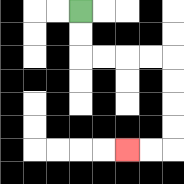{'start': '[3, 0]', 'end': '[5, 6]', 'path_directions': 'D,D,R,R,R,R,D,D,D,D,L,L', 'path_coordinates': '[[3, 0], [3, 1], [3, 2], [4, 2], [5, 2], [6, 2], [7, 2], [7, 3], [7, 4], [7, 5], [7, 6], [6, 6], [5, 6]]'}